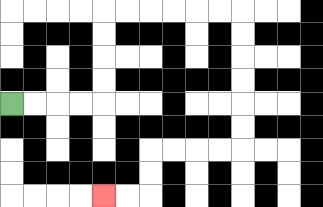{'start': '[0, 4]', 'end': '[4, 8]', 'path_directions': 'R,R,R,R,U,U,U,U,R,R,R,R,R,R,D,D,D,D,D,D,L,L,L,L,D,D,L,L', 'path_coordinates': '[[0, 4], [1, 4], [2, 4], [3, 4], [4, 4], [4, 3], [4, 2], [4, 1], [4, 0], [5, 0], [6, 0], [7, 0], [8, 0], [9, 0], [10, 0], [10, 1], [10, 2], [10, 3], [10, 4], [10, 5], [10, 6], [9, 6], [8, 6], [7, 6], [6, 6], [6, 7], [6, 8], [5, 8], [4, 8]]'}